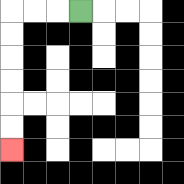{'start': '[3, 0]', 'end': '[0, 6]', 'path_directions': 'L,L,L,D,D,D,D,D,D', 'path_coordinates': '[[3, 0], [2, 0], [1, 0], [0, 0], [0, 1], [0, 2], [0, 3], [0, 4], [0, 5], [0, 6]]'}